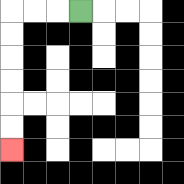{'start': '[3, 0]', 'end': '[0, 6]', 'path_directions': 'L,L,L,D,D,D,D,D,D', 'path_coordinates': '[[3, 0], [2, 0], [1, 0], [0, 0], [0, 1], [0, 2], [0, 3], [0, 4], [0, 5], [0, 6]]'}